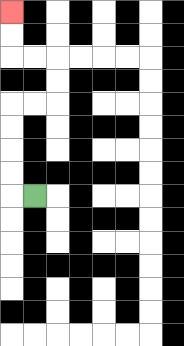{'start': '[1, 8]', 'end': '[0, 0]', 'path_directions': 'L,U,U,U,U,R,R,U,U,L,L,U,U', 'path_coordinates': '[[1, 8], [0, 8], [0, 7], [0, 6], [0, 5], [0, 4], [1, 4], [2, 4], [2, 3], [2, 2], [1, 2], [0, 2], [0, 1], [0, 0]]'}